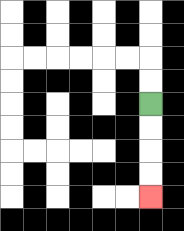{'start': '[6, 4]', 'end': '[6, 8]', 'path_directions': 'D,D,D,D', 'path_coordinates': '[[6, 4], [6, 5], [6, 6], [6, 7], [6, 8]]'}